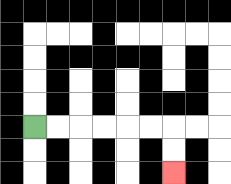{'start': '[1, 5]', 'end': '[7, 7]', 'path_directions': 'R,R,R,R,R,R,D,D', 'path_coordinates': '[[1, 5], [2, 5], [3, 5], [4, 5], [5, 5], [6, 5], [7, 5], [7, 6], [7, 7]]'}